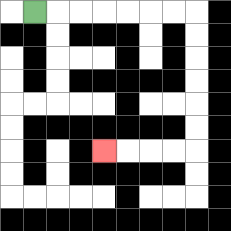{'start': '[1, 0]', 'end': '[4, 6]', 'path_directions': 'R,R,R,R,R,R,R,D,D,D,D,D,D,L,L,L,L', 'path_coordinates': '[[1, 0], [2, 0], [3, 0], [4, 0], [5, 0], [6, 0], [7, 0], [8, 0], [8, 1], [8, 2], [8, 3], [8, 4], [8, 5], [8, 6], [7, 6], [6, 6], [5, 6], [4, 6]]'}